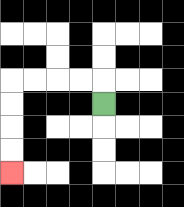{'start': '[4, 4]', 'end': '[0, 7]', 'path_directions': 'U,L,L,L,L,D,D,D,D', 'path_coordinates': '[[4, 4], [4, 3], [3, 3], [2, 3], [1, 3], [0, 3], [0, 4], [0, 5], [0, 6], [0, 7]]'}